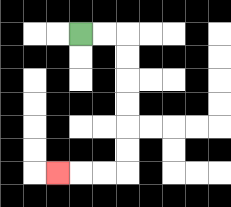{'start': '[3, 1]', 'end': '[2, 7]', 'path_directions': 'R,R,D,D,D,D,D,D,L,L,L', 'path_coordinates': '[[3, 1], [4, 1], [5, 1], [5, 2], [5, 3], [5, 4], [5, 5], [5, 6], [5, 7], [4, 7], [3, 7], [2, 7]]'}